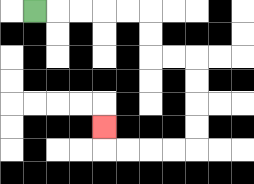{'start': '[1, 0]', 'end': '[4, 5]', 'path_directions': 'R,R,R,R,R,D,D,R,R,D,D,D,D,L,L,L,L,U', 'path_coordinates': '[[1, 0], [2, 0], [3, 0], [4, 0], [5, 0], [6, 0], [6, 1], [6, 2], [7, 2], [8, 2], [8, 3], [8, 4], [8, 5], [8, 6], [7, 6], [6, 6], [5, 6], [4, 6], [4, 5]]'}